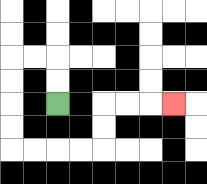{'start': '[2, 4]', 'end': '[7, 4]', 'path_directions': 'U,U,L,L,D,D,D,D,R,R,R,R,U,U,R,R,R', 'path_coordinates': '[[2, 4], [2, 3], [2, 2], [1, 2], [0, 2], [0, 3], [0, 4], [0, 5], [0, 6], [1, 6], [2, 6], [3, 6], [4, 6], [4, 5], [4, 4], [5, 4], [6, 4], [7, 4]]'}